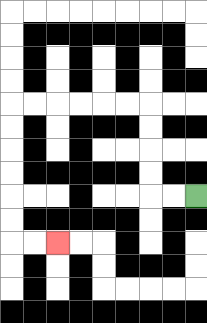{'start': '[8, 8]', 'end': '[2, 10]', 'path_directions': 'L,L,U,U,U,U,L,L,L,L,L,L,D,D,D,D,D,D,R,R', 'path_coordinates': '[[8, 8], [7, 8], [6, 8], [6, 7], [6, 6], [6, 5], [6, 4], [5, 4], [4, 4], [3, 4], [2, 4], [1, 4], [0, 4], [0, 5], [0, 6], [0, 7], [0, 8], [0, 9], [0, 10], [1, 10], [2, 10]]'}